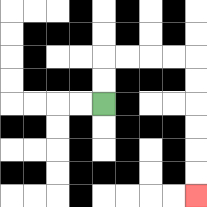{'start': '[4, 4]', 'end': '[8, 8]', 'path_directions': 'U,U,R,R,R,R,D,D,D,D,D,D', 'path_coordinates': '[[4, 4], [4, 3], [4, 2], [5, 2], [6, 2], [7, 2], [8, 2], [8, 3], [8, 4], [8, 5], [8, 6], [8, 7], [8, 8]]'}